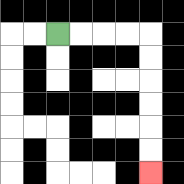{'start': '[2, 1]', 'end': '[6, 7]', 'path_directions': 'R,R,R,R,D,D,D,D,D,D', 'path_coordinates': '[[2, 1], [3, 1], [4, 1], [5, 1], [6, 1], [6, 2], [6, 3], [6, 4], [6, 5], [6, 6], [6, 7]]'}